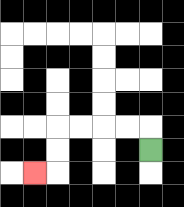{'start': '[6, 6]', 'end': '[1, 7]', 'path_directions': 'U,L,L,L,L,D,D,L', 'path_coordinates': '[[6, 6], [6, 5], [5, 5], [4, 5], [3, 5], [2, 5], [2, 6], [2, 7], [1, 7]]'}